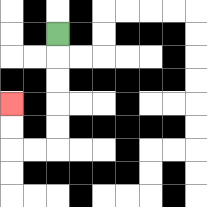{'start': '[2, 1]', 'end': '[0, 4]', 'path_directions': 'D,D,D,D,D,L,L,U,U', 'path_coordinates': '[[2, 1], [2, 2], [2, 3], [2, 4], [2, 5], [2, 6], [1, 6], [0, 6], [0, 5], [0, 4]]'}